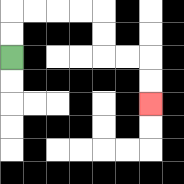{'start': '[0, 2]', 'end': '[6, 4]', 'path_directions': 'U,U,R,R,R,R,D,D,R,R,D,D', 'path_coordinates': '[[0, 2], [0, 1], [0, 0], [1, 0], [2, 0], [3, 0], [4, 0], [4, 1], [4, 2], [5, 2], [6, 2], [6, 3], [6, 4]]'}